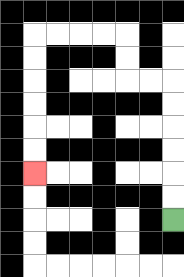{'start': '[7, 9]', 'end': '[1, 7]', 'path_directions': 'U,U,U,U,U,U,L,L,U,U,L,L,L,L,D,D,D,D,D,D', 'path_coordinates': '[[7, 9], [7, 8], [7, 7], [7, 6], [7, 5], [7, 4], [7, 3], [6, 3], [5, 3], [5, 2], [5, 1], [4, 1], [3, 1], [2, 1], [1, 1], [1, 2], [1, 3], [1, 4], [1, 5], [1, 6], [1, 7]]'}